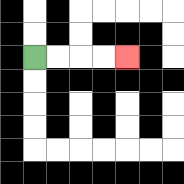{'start': '[1, 2]', 'end': '[5, 2]', 'path_directions': 'R,R,R,R', 'path_coordinates': '[[1, 2], [2, 2], [3, 2], [4, 2], [5, 2]]'}